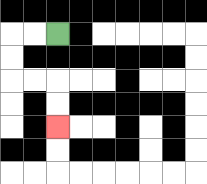{'start': '[2, 1]', 'end': '[2, 5]', 'path_directions': 'L,L,D,D,R,R,D,D', 'path_coordinates': '[[2, 1], [1, 1], [0, 1], [0, 2], [0, 3], [1, 3], [2, 3], [2, 4], [2, 5]]'}